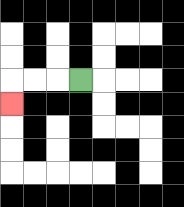{'start': '[3, 3]', 'end': '[0, 4]', 'path_directions': 'L,L,L,D', 'path_coordinates': '[[3, 3], [2, 3], [1, 3], [0, 3], [0, 4]]'}